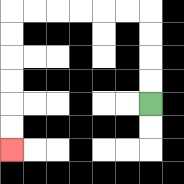{'start': '[6, 4]', 'end': '[0, 6]', 'path_directions': 'U,U,U,U,L,L,L,L,L,L,D,D,D,D,D,D', 'path_coordinates': '[[6, 4], [6, 3], [6, 2], [6, 1], [6, 0], [5, 0], [4, 0], [3, 0], [2, 0], [1, 0], [0, 0], [0, 1], [0, 2], [0, 3], [0, 4], [0, 5], [0, 6]]'}